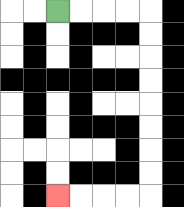{'start': '[2, 0]', 'end': '[2, 8]', 'path_directions': 'R,R,R,R,D,D,D,D,D,D,D,D,L,L,L,L', 'path_coordinates': '[[2, 0], [3, 0], [4, 0], [5, 0], [6, 0], [6, 1], [6, 2], [6, 3], [6, 4], [6, 5], [6, 6], [6, 7], [6, 8], [5, 8], [4, 8], [3, 8], [2, 8]]'}